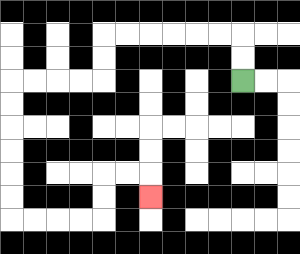{'start': '[10, 3]', 'end': '[6, 8]', 'path_directions': 'U,U,L,L,L,L,L,L,D,D,L,L,L,L,D,D,D,D,D,D,R,R,R,R,U,U,R,R,D', 'path_coordinates': '[[10, 3], [10, 2], [10, 1], [9, 1], [8, 1], [7, 1], [6, 1], [5, 1], [4, 1], [4, 2], [4, 3], [3, 3], [2, 3], [1, 3], [0, 3], [0, 4], [0, 5], [0, 6], [0, 7], [0, 8], [0, 9], [1, 9], [2, 9], [3, 9], [4, 9], [4, 8], [4, 7], [5, 7], [6, 7], [6, 8]]'}